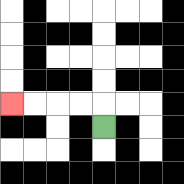{'start': '[4, 5]', 'end': '[0, 4]', 'path_directions': 'U,L,L,L,L', 'path_coordinates': '[[4, 5], [4, 4], [3, 4], [2, 4], [1, 4], [0, 4]]'}